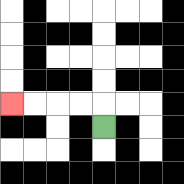{'start': '[4, 5]', 'end': '[0, 4]', 'path_directions': 'U,L,L,L,L', 'path_coordinates': '[[4, 5], [4, 4], [3, 4], [2, 4], [1, 4], [0, 4]]'}